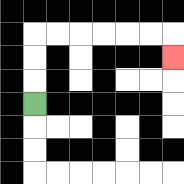{'start': '[1, 4]', 'end': '[7, 2]', 'path_directions': 'U,U,U,R,R,R,R,R,R,D', 'path_coordinates': '[[1, 4], [1, 3], [1, 2], [1, 1], [2, 1], [3, 1], [4, 1], [5, 1], [6, 1], [7, 1], [7, 2]]'}